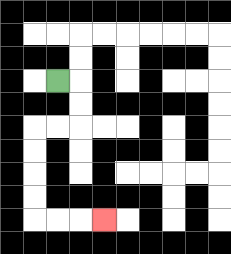{'start': '[2, 3]', 'end': '[4, 9]', 'path_directions': 'R,D,D,L,L,D,D,D,D,R,R,R', 'path_coordinates': '[[2, 3], [3, 3], [3, 4], [3, 5], [2, 5], [1, 5], [1, 6], [1, 7], [1, 8], [1, 9], [2, 9], [3, 9], [4, 9]]'}